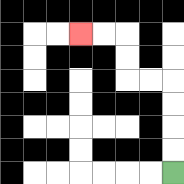{'start': '[7, 7]', 'end': '[3, 1]', 'path_directions': 'U,U,U,U,L,L,U,U,L,L', 'path_coordinates': '[[7, 7], [7, 6], [7, 5], [7, 4], [7, 3], [6, 3], [5, 3], [5, 2], [5, 1], [4, 1], [3, 1]]'}